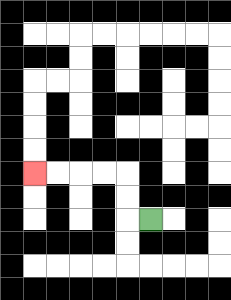{'start': '[6, 9]', 'end': '[1, 7]', 'path_directions': 'L,U,U,L,L,L,L', 'path_coordinates': '[[6, 9], [5, 9], [5, 8], [5, 7], [4, 7], [3, 7], [2, 7], [1, 7]]'}